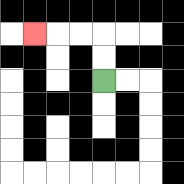{'start': '[4, 3]', 'end': '[1, 1]', 'path_directions': 'U,U,L,L,L', 'path_coordinates': '[[4, 3], [4, 2], [4, 1], [3, 1], [2, 1], [1, 1]]'}